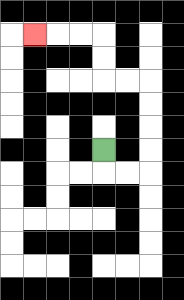{'start': '[4, 6]', 'end': '[1, 1]', 'path_directions': 'D,R,R,U,U,U,U,L,L,U,U,L,L,L', 'path_coordinates': '[[4, 6], [4, 7], [5, 7], [6, 7], [6, 6], [6, 5], [6, 4], [6, 3], [5, 3], [4, 3], [4, 2], [4, 1], [3, 1], [2, 1], [1, 1]]'}